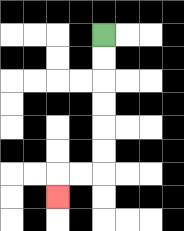{'start': '[4, 1]', 'end': '[2, 8]', 'path_directions': 'D,D,D,D,D,D,L,L,D', 'path_coordinates': '[[4, 1], [4, 2], [4, 3], [4, 4], [4, 5], [4, 6], [4, 7], [3, 7], [2, 7], [2, 8]]'}